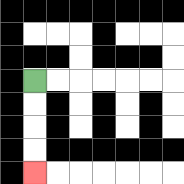{'start': '[1, 3]', 'end': '[1, 7]', 'path_directions': 'D,D,D,D', 'path_coordinates': '[[1, 3], [1, 4], [1, 5], [1, 6], [1, 7]]'}